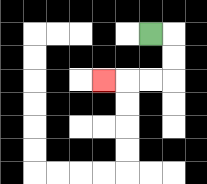{'start': '[6, 1]', 'end': '[4, 3]', 'path_directions': 'R,D,D,L,L,L', 'path_coordinates': '[[6, 1], [7, 1], [7, 2], [7, 3], [6, 3], [5, 3], [4, 3]]'}